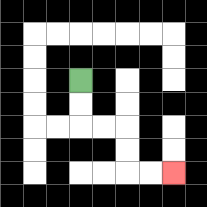{'start': '[3, 3]', 'end': '[7, 7]', 'path_directions': 'D,D,R,R,D,D,R,R', 'path_coordinates': '[[3, 3], [3, 4], [3, 5], [4, 5], [5, 5], [5, 6], [5, 7], [6, 7], [7, 7]]'}